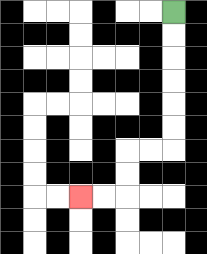{'start': '[7, 0]', 'end': '[3, 8]', 'path_directions': 'D,D,D,D,D,D,L,L,D,D,L,L', 'path_coordinates': '[[7, 0], [7, 1], [7, 2], [7, 3], [7, 4], [7, 5], [7, 6], [6, 6], [5, 6], [5, 7], [5, 8], [4, 8], [3, 8]]'}